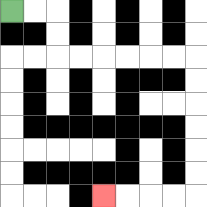{'start': '[0, 0]', 'end': '[4, 8]', 'path_directions': 'R,R,D,D,R,R,R,R,R,R,D,D,D,D,D,D,L,L,L,L', 'path_coordinates': '[[0, 0], [1, 0], [2, 0], [2, 1], [2, 2], [3, 2], [4, 2], [5, 2], [6, 2], [7, 2], [8, 2], [8, 3], [8, 4], [8, 5], [8, 6], [8, 7], [8, 8], [7, 8], [6, 8], [5, 8], [4, 8]]'}